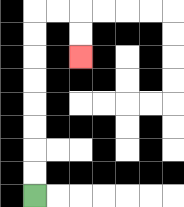{'start': '[1, 8]', 'end': '[3, 2]', 'path_directions': 'U,U,U,U,U,U,U,U,R,R,D,D', 'path_coordinates': '[[1, 8], [1, 7], [1, 6], [1, 5], [1, 4], [1, 3], [1, 2], [1, 1], [1, 0], [2, 0], [3, 0], [3, 1], [3, 2]]'}